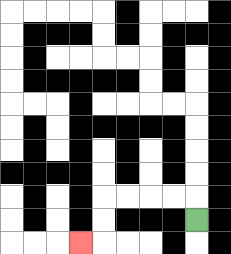{'start': '[8, 9]', 'end': '[3, 10]', 'path_directions': 'U,L,L,L,L,D,D,L', 'path_coordinates': '[[8, 9], [8, 8], [7, 8], [6, 8], [5, 8], [4, 8], [4, 9], [4, 10], [3, 10]]'}